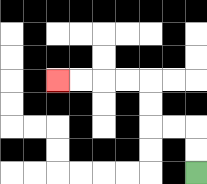{'start': '[8, 7]', 'end': '[2, 3]', 'path_directions': 'U,U,L,L,U,U,L,L,L,L', 'path_coordinates': '[[8, 7], [8, 6], [8, 5], [7, 5], [6, 5], [6, 4], [6, 3], [5, 3], [4, 3], [3, 3], [2, 3]]'}